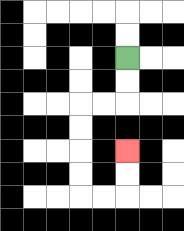{'start': '[5, 2]', 'end': '[5, 6]', 'path_directions': 'D,D,L,L,D,D,D,D,R,R,U,U', 'path_coordinates': '[[5, 2], [5, 3], [5, 4], [4, 4], [3, 4], [3, 5], [3, 6], [3, 7], [3, 8], [4, 8], [5, 8], [5, 7], [5, 6]]'}